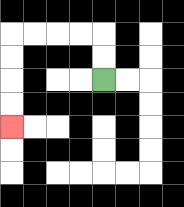{'start': '[4, 3]', 'end': '[0, 5]', 'path_directions': 'U,U,L,L,L,L,D,D,D,D', 'path_coordinates': '[[4, 3], [4, 2], [4, 1], [3, 1], [2, 1], [1, 1], [0, 1], [0, 2], [0, 3], [0, 4], [0, 5]]'}